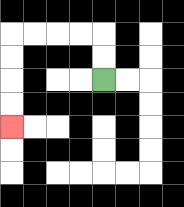{'start': '[4, 3]', 'end': '[0, 5]', 'path_directions': 'U,U,L,L,L,L,D,D,D,D', 'path_coordinates': '[[4, 3], [4, 2], [4, 1], [3, 1], [2, 1], [1, 1], [0, 1], [0, 2], [0, 3], [0, 4], [0, 5]]'}